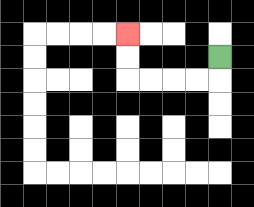{'start': '[9, 2]', 'end': '[5, 1]', 'path_directions': 'D,L,L,L,L,U,U', 'path_coordinates': '[[9, 2], [9, 3], [8, 3], [7, 3], [6, 3], [5, 3], [5, 2], [5, 1]]'}